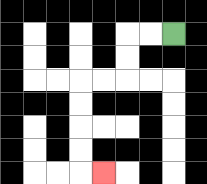{'start': '[7, 1]', 'end': '[4, 7]', 'path_directions': 'L,L,D,D,L,L,D,D,D,D,R', 'path_coordinates': '[[7, 1], [6, 1], [5, 1], [5, 2], [5, 3], [4, 3], [3, 3], [3, 4], [3, 5], [3, 6], [3, 7], [4, 7]]'}